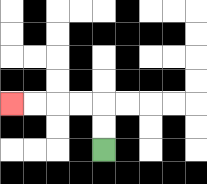{'start': '[4, 6]', 'end': '[0, 4]', 'path_directions': 'U,U,L,L,L,L', 'path_coordinates': '[[4, 6], [4, 5], [4, 4], [3, 4], [2, 4], [1, 4], [0, 4]]'}